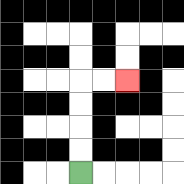{'start': '[3, 7]', 'end': '[5, 3]', 'path_directions': 'U,U,U,U,R,R', 'path_coordinates': '[[3, 7], [3, 6], [3, 5], [3, 4], [3, 3], [4, 3], [5, 3]]'}